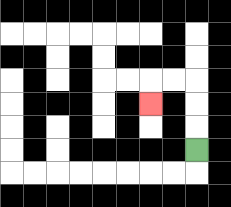{'start': '[8, 6]', 'end': '[6, 4]', 'path_directions': 'U,U,U,L,L,D', 'path_coordinates': '[[8, 6], [8, 5], [8, 4], [8, 3], [7, 3], [6, 3], [6, 4]]'}